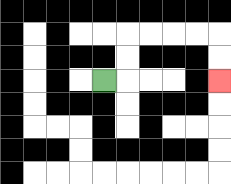{'start': '[4, 3]', 'end': '[9, 3]', 'path_directions': 'R,U,U,R,R,R,R,D,D', 'path_coordinates': '[[4, 3], [5, 3], [5, 2], [5, 1], [6, 1], [7, 1], [8, 1], [9, 1], [9, 2], [9, 3]]'}